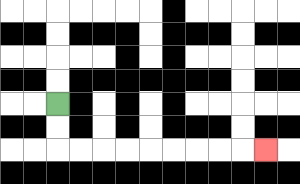{'start': '[2, 4]', 'end': '[11, 6]', 'path_directions': 'D,D,R,R,R,R,R,R,R,R,R', 'path_coordinates': '[[2, 4], [2, 5], [2, 6], [3, 6], [4, 6], [5, 6], [6, 6], [7, 6], [8, 6], [9, 6], [10, 6], [11, 6]]'}